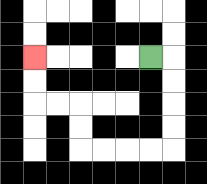{'start': '[6, 2]', 'end': '[1, 2]', 'path_directions': 'R,D,D,D,D,L,L,L,L,U,U,L,L,U,U', 'path_coordinates': '[[6, 2], [7, 2], [7, 3], [7, 4], [7, 5], [7, 6], [6, 6], [5, 6], [4, 6], [3, 6], [3, 5], [3, 4], [2, 4], [1, 4], [1, 3], [1, 2]]'}